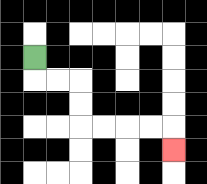{'start': '[1, 2]', 'end': '[7, 6]', 'path_directions': 'D,R,R,D,D,R,R,R,R,D', 'path_coordinates': '[[1, 2], [1, 3], [2, 3], [3, 3], [3, 4], [3, 5], [4, 5], [5, 5], [6, 5], [7, 5], [7, 6]]'}